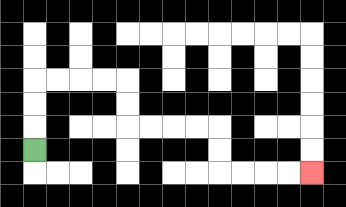{'start': '[1, 6]', 'end': '[13, 7]', 'path_directions': 'U,U,U,R,R,R,R,D,D,R,R,R,R,D,D,R,R,R,R', 'path_coordinates': '[[1, 6], [1, 5], [1, 4], [1, 3], [2, 3], [3, 3], [4, 3], [5, 3], [5, 4], [5, 5], [6, 5], [7, 5], [8, 5], [9, 5], [9, 6], [9, 7], [10, 7], [11, 7], [12, 7], [13, 7]]'}